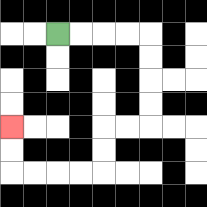{'start': '[2, 1]', 'end': '[0, 5]', 'path_directions': 'R,R,R,R,D,D,D,D,L,L,D,D,L,L,L,L,U,U', 'path_coordinates': '[[2, 1], [3, 1], [4, 1], [5, 1], [6, 1], [6, 2], [6, 3], [6, 4], [6, 5], [5, 5], [4, 5], [4, 6], [4, 7], [3, 7], [2, 7], [1, 7], [0, 7], [0, 6], [0, 5]]'}